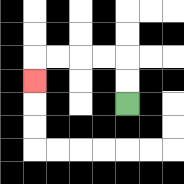{'start': '[5, 4]', 'end': '[1, 3]', 'path_directions': 'U,U,L,L,L,L,D', 'path_coordinates': '[[5, 4], [5, 3], [5, 2], [4, 2], [3, 2], [2, 2], [1, 2], [1, 3]]'}